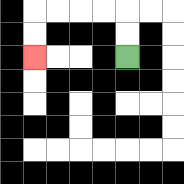{'start': '[5, 2]', 'end': '[1, 2]', 'path_directions': 'U,U,L,L,L,L,D,D', 'path_coordinates': '[[5, 2], [5, 1], [5, 0], [4, 0], [3, 0], [2, 0], [1, 0], [1, 1], [1, 2]]'}